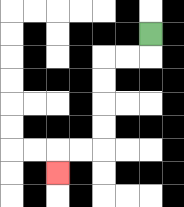{'start': '[6, 1]', 'end': '[2, 7]', 'path_directions': 'D,L,L,D,D,D,D,L,L,D', 'path_coordinates': '[[6, 1], [6, 2], [5, 2], [4, 2], [4, 3], [4, 4], [4, 5], [4, 6], [3, 6], [2, 6], [2, 7]]'}